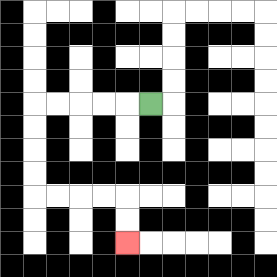{'start': '[6, 4]', 'end': '[5, 10]', 'path_directions': 'L,L,L,L,L,D,D,D,D,R,R,R,R,D,D', 'path_coordinates': '[[6, 4], [5, 4], [4, 4], [3, 4], [2, 4], [1, 4], [1, 5], [1, 6], [1, 7], [1, 8], [2, 8], [3, 8], [4, 8], [5, 8], [5, 9], [5, 10]]'}